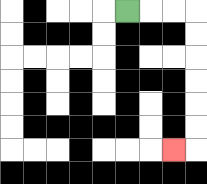{'start': '[5, 0]', 'end': '[7, 6]', 'path_directions': 'R,R,R,D,D,D,D,D,D,L', 'path_coordinates': '[[5, 0], [6, 0], [7, 0], [8, 0], [8, 1], [8, 2], [8, 3], [8, 4], [8, 5], [8, 6], [7, 6]]'}